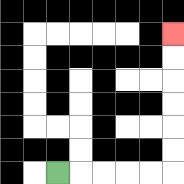{'start': '[2, 7]', 'end': '[7, 1]', 'path_directions': 'R,R,R,R,R,U,U,U,U,U,U', 'path_coordinates': '[[2, 7], [3, 7], [4, 7], [5, 7], [6, 7], [7, 7], [7, 6], [7, 5], [7, 4], [7, 3], [7, 2], [7, 1]]'}